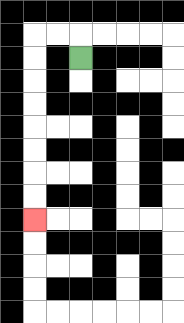{'start': '[3, 2]', 'end': '[1, 9]', 'path_directions': 'U,L,L,D,D,D,D,D,D,D,D', 'path_coordinates': '[[3, 2], [3, 1], [2, 1], [1, 1], [1, 2], [1, 3], [1, 4], [1, 5], [1, 6], [1, 7], [1, 8], [1, 9]]'}